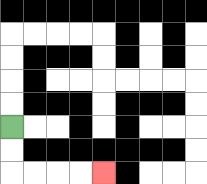{'start': '[0, 5]', 'end': '[4, 7]', 'path_directions': 'D,D,R,R,R,R', 'path_coordinates': '[[0, 5], [0, 6], [0, 7], [1, 7], [2, 7], [3, 7], [4, 7]]'}